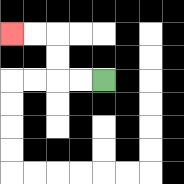{'start': '[4, 3]', 'end': '[0, 1]', 'path_directions': 'L,L,U,U,L,L', 'path_coordinates': '[[4, 3], [3, 3], [2, 3], [2, 2], [2, 1], [1, 1], [0, 1]]'}